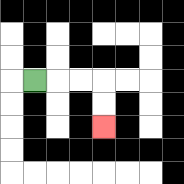{'start': '[1, 3]', 'end': '[4, 5]', 'path_directions': 'R,R,R,D,D', 'path_coordinates': '[[1, 3], [2, 3], [3, 3], [4, 3], [4, 4], [4, 5]]'}